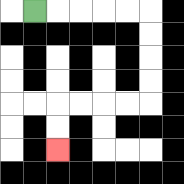{'start': '[1, 0]', 'end': '[2, 6]', 'path_directions': 'R,R,R,R,R,D,D,D,D,L,L,L,L,D,D', 'path_coordinates': '[[1, 0], [2, 0], [3, 0], [4, 0], [5, 0], [6, 0], [6, 1], [6, 2], [6, 3], [6, 4], [5, 4], [4, 4], [3, 4], [2, 4], [2, 5], [2, 6]]'}